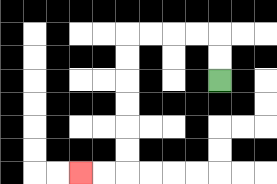{'start': '[9, 3]', 'end': '[3, 7]', 'path_directions': 'U,U,L,L,L,L,D,D,D,D,D,D,L,L', 'path_coordinates': '[[9, 3], [9, 2], [9, 1], [8, 1], [7, 1], [6, 1], [5, 1], [5, 2], [5, 3], [5, 4], [5, 5], [5, 6], [5, 7], [4, 7], [3, 7]]'}